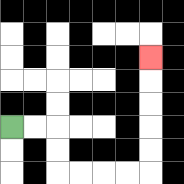{'start': '[0, 5]', 'end': '[6, 2]', 'path_directions': 'R,R,D,D,R,R,R,R,U,U,U,U,U', 'path_coordinates': '[[0, 5], [1, 5], [2, 5], [2, 6], [2, 7], [3, 7], [4, 7], [5, 7], [6, 7], [6, 6], [6, 5], [6, 4], [6, 3], [6, 2]]'}